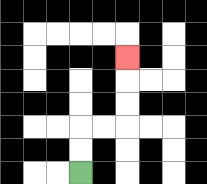{'start': '[3, 7]', 'end': '[5, 2]', 'path_directions': 'U,U,R,R,U,U,U', 'path_coordinates': '[[3, 7], [3, 6], [3, 5], [4, 5], [5, 5], [5, 4], [5, 3], [5, 2]]'}